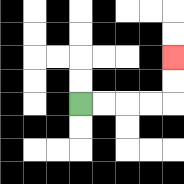{'start': '[3, 4]', 'end': '[7, 2]', 'path_directions': 'R,R,R,R,U,U', 'path_coordinates': '[[3, 4], [4, 4], [5, 4], [6, 4], [7, 4], [7, 3], [7, 2]]'}